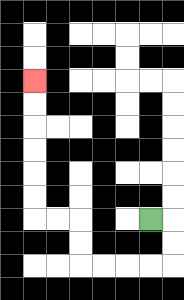{'start': '[6, 9]', 'end': '[1, 3]', 'path_directions': 'R,D,D,L,L,L,L,U,U,L,L,U,U,U,U,U,U', 'path_coordinates': '[[6, 9], [7, 9], [7, 10], [7, 11], [6, 11], [5, 11], [4, 11], [3, 11], [3, 10], [3, 9], [2, 9], [1, 9], [1, 8], [1, 7], [1, 6], [1, 5], [1, 4], [1, 3]]'}